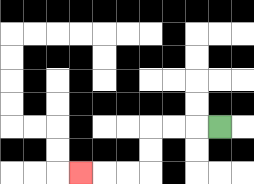{'start': '[9, 5]', 'end': '[3, 7]', 'path_directions': 'L,L,L,D,D,L,L,L', 'path_coordinates': '[[9, 5], [8, 5], [7, 5], [6, 5], [6, 6], [6, 7], [5, 7], [4, 7], [3, 7]]'}